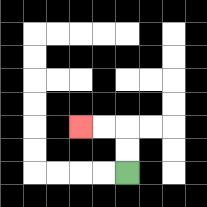{'start': '[5, 7]', 'end': '[3, 5]', 'path_directions': 'U,U,L,L', 'path_coordinates': '[[5, 7], [5, 6], [5, 5], [4, 5], [3, 5]]'}